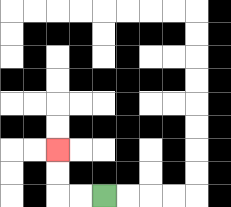{'start': '[4, 8]', 'end': '[2, 6]', 'path_directions': 'L,L,U,U', 'path_coordinates': '[[4, 8], [3, 8], [2, 8], [2, 7], [2, 6]]'}